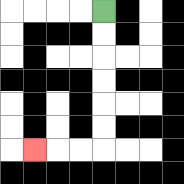{'start': '[4, 0]', 'end': '[1, 6]', 'path_directions': 'D,D,D,D,D,D,L,L,L', 'path_coordinates': '[[4, 0], [4, 1], [4, 2], [4, 3], [4, 4], [4, 5], [4, 6], [3, 6], [2, 6], [1, 6]]'}